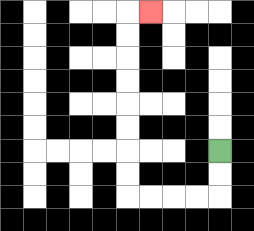{'start': '[9, 6]', 'end': '[6, 0]', 'path_directions': 'D,D,L,L,L,L,U,U,U,U,U,U,U,U,R', 'path_coordinates': '[[9, 6], [9, 7], [9, 8], [8, 8], [7, 8], [6, 8], [5, 8], [5, 7], [5, 6], [5, 5], [5, 4], [5, 3], [5, 2], [5, 1], [5, 0], [6, 0]]'}